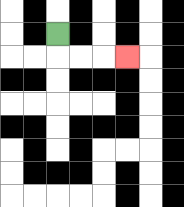{'start': '[2, 1]', 'end': '[5, 2]', 'path_directions': 'D,R,R,R', 'path_coordinates': '[[2, 1], [2, 2], [3, 2], [4, 2], [5, 2]]'}